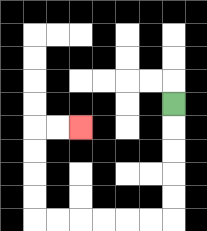{'start': '[7, 4]', 'end': '[3, 5]', 'path_directions': 'D,D,D,D,D,L,L,L,L,L,L,U,U,U,U,R,R', 'path_coordinates': '[[7, 4], [7, 5], [7, 6], [7, 7], [7, 8], [7, 9], [6, 9], [5, 9], [4, 9], [3, 9], [2, 9], [1, 9], [1, 8], [1, 7], [1, 6], [1, 5], [2, 5], [3, 5]]'}